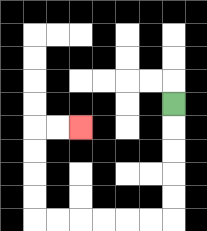{'start': '[7, 4]', 'end': '[3, 5]', 'path_directions': 'D,D,D,D,D,L,L,L,L,L,L,U,U,U,U,R,R', 'path_coordinates': '[[7, 4], [7, 5], [7, 6], [7, 7], [7, 8], [7, 9], [6, 9], [5, 9], [4, 9], [3, 9], [2, 9], [1, 9], [1, 8], [1, 7], [1, 6], [1, 5], [2, 5], [3, 5]]'}